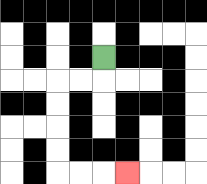{'start': '[4, 2]', 'end': '[5, 7]', 'path_directions': 'D,L,L,D,D,D,D,R,R,R', 'path_coordinates': '[[4, 2], [4, 3], [3, 3], [2, 3], [2, 4], [2, 5], [2, 6], [2, 7], [3, 7], [4, 7], [5, 7]]'}